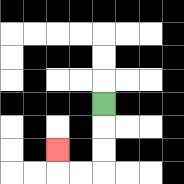{'start': '[4, 4]', 'end': '[2, 6]', 'path_directions': 'D,D,D,L,L,U', 'path_coordinates': '[[4, 4], [4, 5], [4, 6], [4, 7], [3, 7], [2, 7], [2, 6]]'}